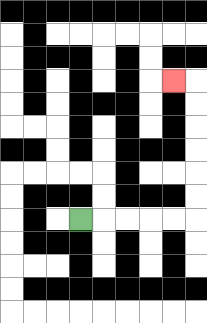{'start': '[3, 9]', 'end': '[7, 3]', 'path_directions': 'R,R,R,R,R,U,U,U,U,U,U,L', 'path_coordinates': '[[3, 9], [4, 9], [5, 9], [6, 9], [7, 9], [8, 9], [8, 8], [8, 7], [8, 6], [8, 5], [8, 4], [8, 3], [7, 3]]'}